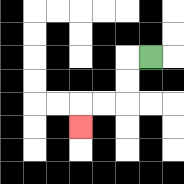{'start': '[6, 2]', 'end': '[3, 5]', 'path_directions': 'L,D,D,L,L,D', 'path_coordinates': '[[6, 2], [5, 2], [5, 3], [5, 4], [4, 4], [3, 4], [3, 5]]'}